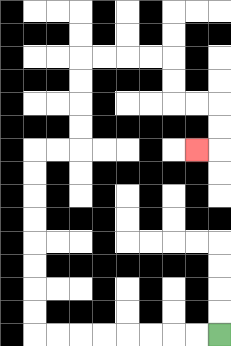{'start': '[9, 14]', 'end': '[8, 6]', 'path_directions': 'L,L,L,L,L,L,L,L,U,U,U,U,U,U,U,U,R,R,U,U,U,U,R,R,R,R,D,D,R,R,D,D,L', 'path_coordinates': '[[9, 14], [8, 14], [7, 14], [6, 14], [5, 14], [4, 14], [3, 14], [2, 14], [1, 14], [1, 13], [1, 12], [1, 11], [1, 10], [1, 9], [1, 8], [1, 7], [1, 6], [2, 6], [3, 6], [3, 5], [3, 4], [3, 3], [3, 2], [4, 2], [5, 2], [6, 2], [7, 2], [7, 3], [7, 4], [8, 4], [9, 4], [9, 5], [9, 6], [8, 6]]'}